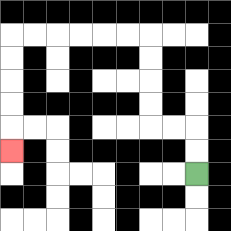{'start': '[8, 7]', 'end': '[0, 6]', 'path_directions': 'U,U,L,L,U,U,U,U,L,L,L,L,L,L,D,D,D,D,D', 'path_coordinates': '[[8, 7], [8, 6], [8, 5], [7, 5], [6, 5], [6, 4], [6, 3], [6, 2], [6, 1], [5, 1], [4, 1], [3, 1], [2, 1], [1, 1], [0, 1], [0, 2], [0, 3], [0, 4], [0, 5], [0, 6]]'}